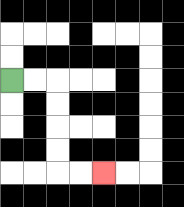{'start': '[0, 3]', 'end': '[4, 7]', 'path_directions': 'R,R,D,D,D,D,R,R', 'path_coordinates': '[[0, 3], [1, 3], [2, 3], [2, 4], [2, 5], [2, 6], [2, 7], [3, 7], [4, 7]]'}